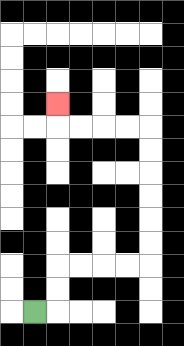{'start': '[1, 13]', 'end': '[2, 4]', 'path_directions': 'R,U,U,R,R,R,R,U,U,U,U,U,U,L,L,L,L,U', 'path_coordinates': '[[1, 13], [2, 13], [2, 12], [2, 11], [3, 11], [4, 11], [5, 11], [6, 11], [6, 10], [6, 9], [6, 8], [6, 7], [6, 6], [6, 5], [5, 5], [4, 5], [3, 5], [2, 5], [2, 4]]'}